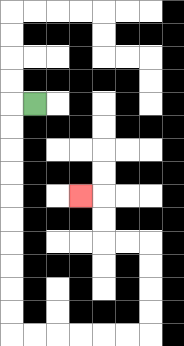{'start': '[1, 4]', 'end': '[3, 8]', 'path_directions': 'L,D,D,D,D,D,D,D,D,D,D,R,R,R,R,R,R,U,U,U,U,L,L,U,U,L', 'path_coordinates': '[[1, 4], [0, 4], [0, 5], [0, 6], [0, 7], [0, 8], [0, 9], [0, 10], [0, 11], [0, 12], [0, 13], [0, 14], [1, 14], [2, 14], [3, 14], [4, 14], [5, 14], [6, 14], [6, 13], [6, 12], [6, 11], [6, 10], [5, 10], [4, 10], [4, 9], [4, 8], [3, 8]]'}